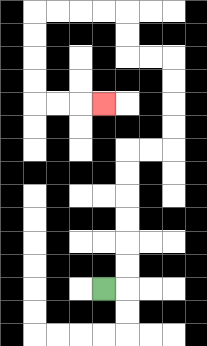{'start': '[4, 12]', 'end': '[4, 4]', 'path_directions': 'R,U,U,U,U,U,U,R,R,U,U,U,U,L,L,U,U,L,L,L,L,D,D,D,D,R,R,R', 'path_coordinates': '[[4, 12], [5, 12], [5, 11], [5, 10], [5, 9], [5, 8], [5, 7], [5, 6], [6, 6], [7, 6], [7, 5], [7, 4], [7, 3], [7, 2], [6, 2], [5, 2], [5, 1], [5, 0], [4, 0], [3, 0], [2, 0], [1, 0], [1, 1], [1, 2], [1, 3], [1, 4], [2, 4], [3, 4], [4, 4]]'}